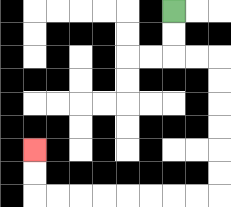{'start': '[7, 0]', 'end': '[1, 6]', 'path_directions': 'D,D,R,R,D,D,D,D,D,D,L,L,L,L,L,L,L,L,U,U', 'path_coordinates': '[[7, 0], [7, 1], [7, 2], [8, 2], [9, 2], [9, 3], [9, 4], [9, 5], [9, 6], [9, 7], [9, 8], [8, 8], [7, 8], [6, 8], [5, 8], [4, 8], [3, 8], [2, 8], [1, 8], [1, 7], [1, 6]]'}